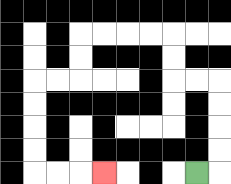{'start': '[8, 7]', 'end': '[4, 7]', 'path_directions': 'R,U,U,U,U,L,L,U,U,L,L,L,L,D,D,L,L,D,D,D,D,R,R,R', 'path_coordinates': '[[8, 7], [9, 7], [9, 6], [9, 5], [9, 4], [9, 3], [8, 3], [7, 3], [7, 2], [7, 1], [6, 1], [5, 1], [4, 1], [3, 1], [3, 2], [3, 3], [2, 3], [1, 3], [1, 4], [1, 5], [1, 6], [1, 7], [2, 7], [3, 7], [4, 7]]'}